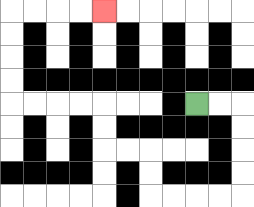{'start': '[8, 4]', 'end': '[4, 0]', 'path_directions': 'R,R,D,D,D,D,L,L,L,L,U,U,L,L,U,U,L,L,L,L,U,U,U,U,R,R,R,R', 'path_coordinates': '[[8, 4], [9, 4], [10, 4], [10, 5], [10, 6], [10, 7], [10, 8], [9, 8], [8, 8], [7, 8], [6, 8], [6, 7], [6, 6], [5, 6], [4, 6], [4, 5], [4, 4], [3, 4], [2, 4], [1, 4], [0, 4], [0, 3], [0, 2], [0, 1], [0, 0], [1, 0], [2, 0], [3, 0], [4, 0]]'}